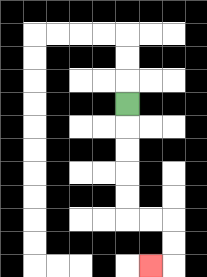{'start': '[5, 4]', 'end': '[6, 11]', 'path_directions': 'D,D,D,D,D,R,R,D,D,L', 'path_coordinates': '[[5, 4], [5, 5], [5, 6], [5, 7], [5, 8], [5, 9], [6, 9], [7, 9], [7, 10], [7, 11], [6, 11]]'}